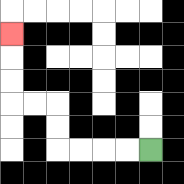{'start': '[6, 6]', 'end': '[0, 1]', 'path_directions': 'L,L,L,L,U,U,L,L,U,U,U', 'path_coordinates': '[[6, 6], [5, 6], [4, 6], [3, 6], [2, 6], [2, 5], [2, 4], [1, 4], [0, 4], [0, 3], [0, 2], [0, 1]]'}